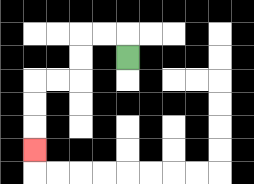{'start': '[5, 2]', 'end': '[1, 6]', 'path_directions': 'U,L,L,D,D,L,L,D,D,D', 'path_coordinates': '[[5, 2], [5, 1], [4, 1], [3, 1], [3, 2], [3, 3], [2, 3], [1, 3], [1, 4], [1, 5], [1, 6]]'}